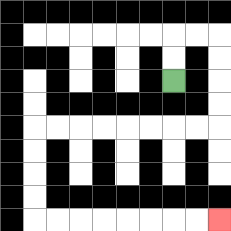{'start': '[7, 3]', 'end': '[9, 9]', 'path_directions': 'U,U,R,R,D,D,D,D,L,L,L,L,L,L,L,L,D,D,D,D,R,R,R,R,R,R,R,R', 'path_coordinates': '[[7, 3], [7, 2], [7, 1], [8, 1], [9, 1], [9, 2], [9, 3], [9, 4], [9, 5], [8, 5], [7, 5], [6, 5], [5, 5], [4, 5], [3, 5], [2, 5], [1, 5], [1, 6], [1, 7], [1, 8], [1, 9], [2, 9], [3, 9], [4, 9], [5, 9], [6, 9], [7, 9], [8, 9], [9, 9]]'}